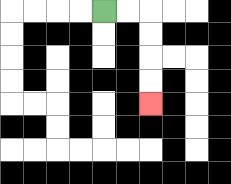{'start': '[4, 0]', 'end': '[6, 4]', 'path_directions': 'R,R,D,D,D,D', 'path_coordinates': '[[4, 0], [5, 0], [6, 0], [6, 1], [6, 2], [6, 3], [6, 4]]'}